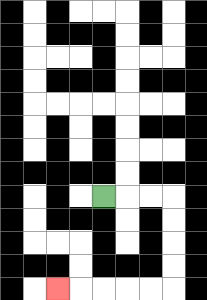{'start': '[4, 8]', 'end': '[2, 12]', 'path_directions': 'R,R,R,D,D,D,D,L,L,L,L,L', 'path_coordinates': '[[4, 8], [5, 8], [6, 8], [7, 8], [7, 9], [7, 10], [7, 11], [7, 12], [6, 12], [5, 12], [4, 12], [3, 12], [2, 12]]'}